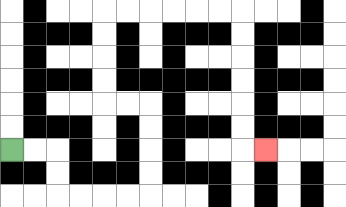{'start': '[0, 6]', 'end': '[11, 6]', 'path_directions': 'R,R,D,D,R,R,R,R,U,U,U,U,L,L,U,U,U,U,R,R,R,R,R,R,D,D,D,D,D,D,R', 'path_coordinates': '[[0, 6], [1, 6], [2, 6], [2, 7], [2, 8], [3, 8], [4, 8], [5, 8], [6, 8], [6, 7], [6, 6], [6, 5], [6, 4], [5, 4], [4, 4], [4, 3], [4, 2], [4, 1], [4, 0], [5, 0], [6, 0], [7, 0], [8, 0], [9, 0], [10, 0], [10, 1], [10, 2], [10, 3], [10, 4], [10, 5], [10, 6], [11, 6]]'}